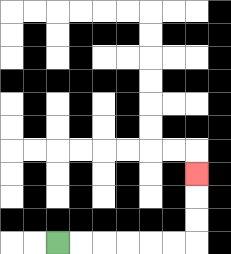{'start': '[2, 10]', 'end': '[8, 7]', 'path_directions': 'R,R,R,R,R,R,U,U,U', 'path_coordinates': '[[2, 10], [3, 10], [4, 10], [5, 10], [6, 10], [7, 10], [8, 10], [8, 9], [8, 8], [8, 7]]'}